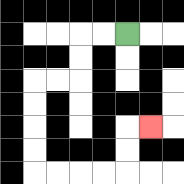{'start': '[5, 1]', 'end': '[6, 5]', 'path_directions': 'L,L,D,D,L,L,D,D,D,D,R,R,R,R,U,U,R', 'path_coordinates': '[[5, 1], [4, 1], [3, 1], [3, 2], [3, 3], [2, 3], [1, 3], [1, 4], [1, 5], [1, 6], [1, 7], [2, 7], [3, 7], [4, 7], [5, 7], [5, 6], [5, 5], [6, 5]]'}